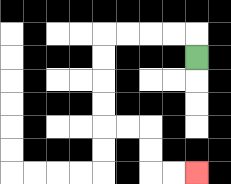{'start': '[8, 2]', 'end': '[8, 7]', 'path_directions': 'U,L,L,L,L,D,D,D,D,R,R,D,D,R,R', 'path_coordinates': '[[8, 2], [8, 1], [7, 1], [6, 1], [5, 1], [4, 1], [4, 2], [4, 3], [4, 4], [4, 5], [5, 5], [6, 5], [6, 6], [6, 7], [7, 7], [8, 7]]'}